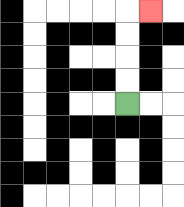{'start': '[5, 4]', 'end': '[6, 0]', 'path_directions': 'U,U,U,U,R', 'path_coordinates': '[[5, 4], [5, 3], [5, 2], [5, 1], [5, 0], [6, 0]]'}